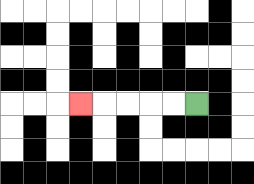{'start': '[8, 4]', 'end': '[3, 4]', 'path_directions': 'L,L,L,L,L', 'path_coordinates': '[[8, 4], [7, 4], [6, 4], [5, 4], [4, 4], [3, 4]]'}